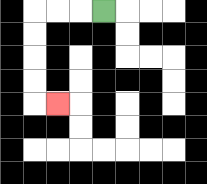{'start': '[4, 0]', 'end': '[2, 4]', 'path_directions': 'L,L,L,D,D,D,D,R', 'path_coordinates': '[[4, 0], [3, 0], [2, 0], [1, 0], [1, 1], [1, 2], [1, 3], [1, 4], [2, 4]]'}